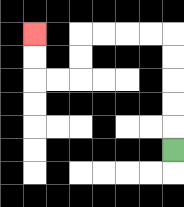{'start': '[7, 6]', 'end': '[1, 1]', 'path_directions': 'U,U,U,U,U,L,L,L,L,D,D,L,L,U,U', 'path_coordinates': '[[7, 6], [7, 5], [7, 4], [7, 3], [7, 2], [7, 1], [6, 1], [5, 1], [4, 1], [3, 1], [3, 2], [3, 3], [2, 3], [1, 3], [1, 2], [1, 1]]'}